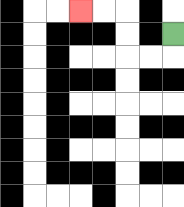{'start': '[7, 1]', 'end': '[3, 0]', 'path_directions': 'D,L,L,U,U,L,L', 'path_coordinates': '[[7, 1], [7, 2], [6, 2], [5, 2], [5, 1], [5, 0], [4, 0], [3, 0]]'}